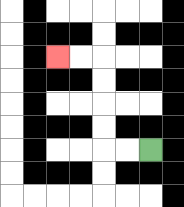{'start': '[6, 6]', 'end': '[2, 2]', 'path_directions': 'L,L,U,U,U,U,L,L', 'path_coordinates': '[[6, 6], [5, 6], [4, 6], [4, 5], [4, 4], [4, 3], [4, 2], [3, 2], [2, 2]]'}